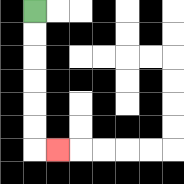{'start': '[1, 0]', 'end': '[2, 6]', 'path_directions': 'D,D,D,D,D,D,R', 'path_coordinates': '[[1, 0], [1, 1], [1, 2], [1, 3], [1, 4], [1, 5], [1, 6], [2, 6]]'}